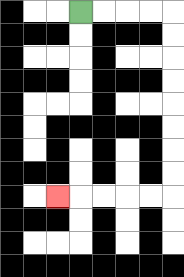{'start': '[3, 0]', 'end': '[2, 8]', 'path_directions': 'R,R,R,R,D,D,D,D,D,D,D,D,L,L,L,L,L', 'path_coordinates': '[[3, 0], [4, 0], [5, 0], [6, 0], [7, 0], [7, 1], [7, 2], [7, 3], [7, 4], [7, 5], [7, 6], [7, 7], [7, 8], [6, 8], [5, 8], [4, 8], [3, 8], [2, 8]]'}